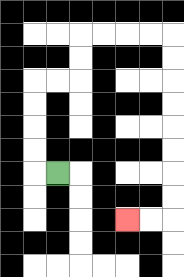{'start': '[2, 7]', 'end': '[5, 9]', 'path_directions': 'L,U,U,U,U,R,R,U,U,R,R,R,R,D,D,D,D,D,D,D,D,L,L', 'path_coordinates': '[[2, 7], [1, 7], [1, 6], [1, 5], [1, 4], [1, 3], [2, 3], [3, 3], [3, 2], [3, 1], [4, 1], [5, 1], [6, 1], [7, 1], [7, 2], [7, 3], [7, 4], [7, 5], [7, 6], [7, 7], [7, 8], [7, 9], [6, 9], [5, 9]]'}